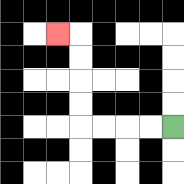{'start': '[7, 5]', 'end': '[2, 1]', 'path_directions': 'L,L,L,L,U,U,U,U,L', 'path_coordinates': '[[7, 5], [6, 5], [5, 5], [4, 5], [3, 5], [3, 4], [3, 3], [3, 2], [3, 1], [2, 1]]'}